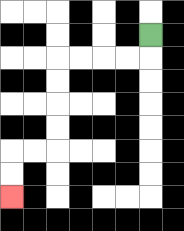{'start': '[6, 1]', 'end': '[0, 8]', 'path_directions': 'D,L,L,L,L,D,D,D,D,L,L,D,D', 'path_coordinates': '[[6, 1], [6, 2], [5, 2], [4, 2], [3, 2], [2, 2], [2, 3], [2, 4], [2, 5], [2, 6], [1, 6], [0, 6], [0, 7], [0, 8]]'}